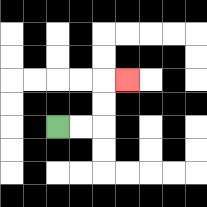{'start': '[2, 5]', 'end': '[5, 3]', 'path_directions': 'R,R,U,U,R', 'path_coordinates': '[[2, 5], [3, 5], [4, 5], [4, 4], [4, 3], [5, 3]]'}